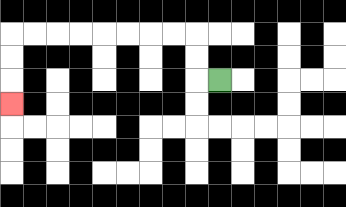{'start': '[9, 3]', 'end': '[0, 4]', 'path_directions': 'L,U,U,L,L,L,L,L,L,L,L,D,D,D', 'path_coordinates': '[[9, 3], [8, 3], [8, 2], [8, 1], [7, 1], [6, 1], [5, 1], [4, 1], [3, 1], [2, 1], [1, 1], [0, 1], [0, 2], [0, 3], [0, 4]]'}